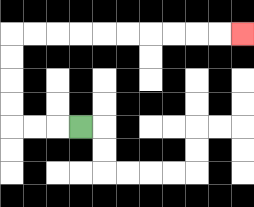{'start': '[3, 5]', 'end': '[10, 1]', 'path_directions': 'L,L,L,U,U,U,U,R,R,R,R,R,R,R,R,R,R', 'path_coordinates': '[[3, 5], [2, 5], [1, 5], [0, 5], [0, 4], [0, 3], [0, 2], [0, 1], [1, 1], [2, 1], [3, 1], [4, 1], [5, 1], [6, 1], [7, 1], [8, 1], [9, 1], [10, 1]]'}